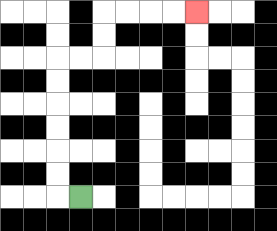{'start': '[3, 8]', 'end': '[8, 0]', 'path_directions': 'L,U,U,U,U,U,U,R,R,U,U,R,R,R,R', 'path_coordinates': '[[3, 8], [2, 8], [2, 7], [2, 6], [2, 5], [2, 4], [2, 3], [2, 2], [3, 2], [4, 2], [4, 1], [4, 0], [5, 0], [6, 0], [7, 0], [8, 0]]'}